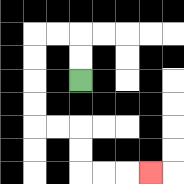{'start': '[3, 3]', 'end': '[6, 7]', 'path_directions': 'U,U,L,L,D,D,D,D,R,R,D,D,R,R,R', 'path_coordinates': '[[3, 3], [3, 2], [3, 1], [2, 1], [1, 1], [1, 2], [1, 3], [1, 4], [1, 5], [2, 5], [3, 5], [3, 6], [3, 7], [4, 7], [5, 7], [6, 7]]'}